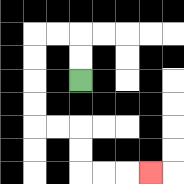{'start': '[3, 3]', 'end': '[6, 7]', 'path_directions': 'U,U,L,L,D,D,D,D,R,R,D,D,R,R,R', 'path_coordinates': '[[3, 3], [3, 2], [3, 1], [2, 1], [1, 1], [1, 2], [1, 3], [1, 4], [1, 5], [2, 5], [3, 5], [3, 6], [3, 7], [4, 7], [5, 7], [6, 7]]'}